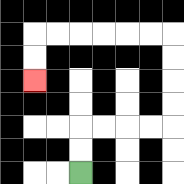{'start': '[3, 7]', 'end': '[1, 3]', 'path_directions': 'U,U,R,R,R,R,U,U,U,U,L,L,L,L,L,L,D,D', 'path_coordinates': '[[3, 7], [3, 6], [3, 5], [4, 5], [5, 5], [6, 5], [7, 5], [7, 4], [7, 3], [7, 2], [7, 1], [6, 1], [5, 1], [4, 1], [3, 1], [2, 1], [1, 1], [1, 2], [1, 3]]'}